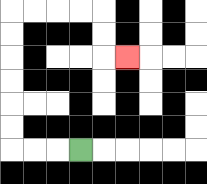{'start': '[3, 6]', 'end': '[5, 2]', 'path_directions': 'L,L,L,U,U,U,U,U,U,R,R,R,R,D,D,R', 'path_coordinates': '[[3, 6], [2, 6], [1, 6], [0, 6], [0, 5], [0, 4], [0, 3], [0, 2], [0, 1], [0, 0], [1, 0], [2, 0], [3, 0], [4, 0], [4, 1], [4, 2], [5, 2]]'}